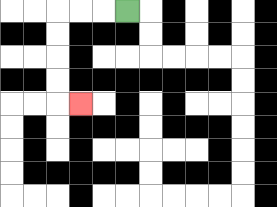{'start': '[5, 0]', 'end': '[3, 4]', 'path_directions': 'L,L,L,D,D,D,D,R', 'path_coordinates': '[[5, 0], [4, 0], [3, 0], [2, 0], [2, 1], [2, 2], [2, 3], [2, 4], [3, 4]]'}